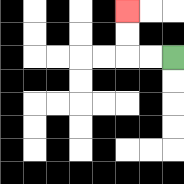{'start': '[7, 2]', 'end': '[5, 0]', 'path_directions': 'L,L,U,U', 'path_coordinates': '[[7, 2], [6, 2], [5, 2], [5, 1], [5, 0]]'}